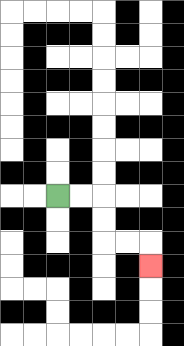{'start': '[2, 8]', 'end': '[6, 11]', 'path_directions': 'R,R,D,D,R,R,D', 'path_coordinates': '[[2, 8], [3, 8], [4, 8], [4, 9], [4, 10], [5, 10], [6, 10], [6, 11]]'}